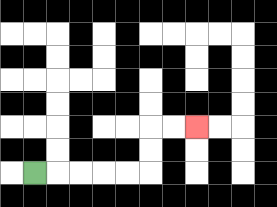{'start': '[1, 7]', 'end': '[8, 5]', 'path_directions': 'R,R,R,R,R,U,U,R,R', 'path_coordinates': '[[1, 7], [2, 7], [3, 7], [4, 7], [5, 7], [6, 7], [6, 6], [6, 5], [7, 5], [8, 5]]'}